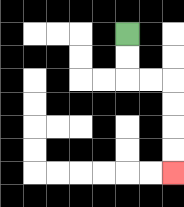{'start': '[5, 1]', 'end': '[7, 7]', 'path_directions': 'D,D,R,R,D,D,D,D', 'path_coordinates': '[[5, 1], [5, 2], [5, 3], [6, 3], [7, 3], [7, 4], [7, 5], [7, 6], [7, 7]]'}